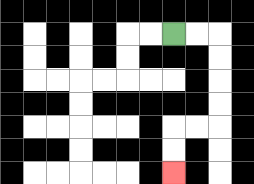{'start': '[7, 1]', 'end': '[7, 7]', 'path_directions': 'R,R,D,D,D,D,L,L,D,D', 'path_coordinates': '[[7, 1], [8, 1], [9, 1], [9, 2], [9, 3], [9, 4], [9, 5], [8, 5], [7, 5], [7, 6], [7, 7]]'}